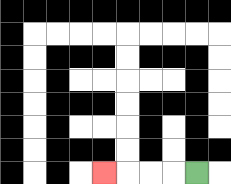{'start': '[8, 7]', 'end': '[4, 7]', 'path_directions': 'L,L,L,L', 'path_coordinates': '[[8, 7], [7, 7], [6, 7], [5, 7], [4, 7]]'}